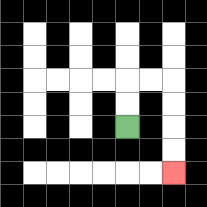{'start': '[5, 5]', 'end': '[7, 7]', 'path_directions': 'U,U,R,R,D,D,D,D', 'path_coordinates': '[[5, 5], [5, 4], [5, 3], [6, 3], [7, 3], [7, 4], [7, 5], [7, 6], [7, 7]]'}